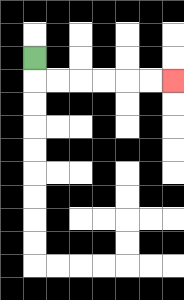{'start': '[1, 2]', 'end': '[7, 3]', 'path_directions': 'D,R,R,R,R,R,R', 'path_coordinates': '[[1, 2], [1, 3], [2, 3], [3, 3], [4, 3], [5, 3], [6, 3], [7, 3]]'}